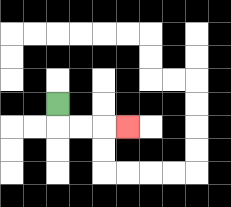{'start': '[2, 4]', 'end': '[5, 5]', 'path_directions': 'D,R,R,R', 'path_coordinates': '[[2, 4], [2, 5], [3, 5], [4, 5], [5, 5]]'}